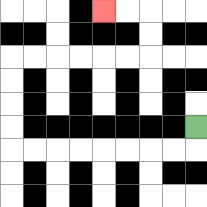{'start': '[8, 5]', 'end': '[4, 0]', 'path_directions': 'D,L,L,L,L,L,L,L,L,U,U,U,U,R,R,R,R,R,R,U,U,L,L', 'path_coordinates': '[[8, 5], [8, 6], [7, 6], [6, 6], [5, 6], [4, 6], [3, 6], [2, 6], [1, 6], [0, 6], [0, 5], [0, 4], [0, 3], [0, 2], [1, 2], [2, 2], [3, 2], [4, 2], [5, 2], [6, 2], [6, 1], [6, 0], [5, 0], [4, 0]]'}